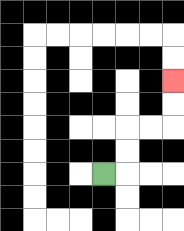{'start': '[4, 7]', 'end': '[7, 3]', 'path_directions': 'R,U,U,R,R,U,U', 'path_coordinates': '[[4, 7], [5, 7], [5, 6], [5, 5], [6, 5], [7, 5], [7, 4], [7, 3]]'}